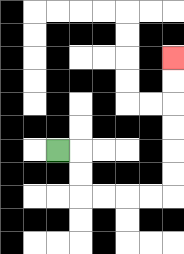{'start': '[2, 6]', 'end': '[7, 2]', 'path_directions': 'R,D,D,R,R,R,R,U,U,U,U,U,U', 'path_coordinates': '[[2, 6], [3, 6], [3, 7], [3, 8], [4, 8], [5, 8], [6, 8], [7, 8], [7, 7], [7, 6], [7, 5], [7, 4], [7, 3], [7, 2]]'}